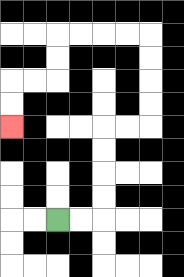{'start': '[2, 9]', 'end': '[0, 5]', 'path_directions': 'R,R,U,U,U,U,R,R,U,U,U,U,L,L,L,L,D,D,L,L,D,D', 'path_coordinates': '[[2, 9], [3, 9], [4, 9], [4, 8], [4, 7], [4, 6], [4, 5], [5, 5], [6, 5], [6, 4], [6, 3], [6, 2], [6, 1], [5, 1], [4, 1], [3, 1], [2, 1], [2, 2], [2, 3], [1, 3], [0, 3], [0, 4], [0, 5]]'}